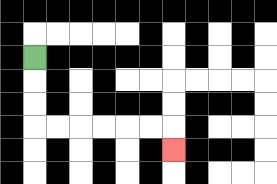{'start': '[1, 2]', 'end': '[7, 6]', 'path_directions': 'D,D,D,R,R,R,R,R,R,D', 'path_coordinates': '[[1, 2], [1, 3], [1, 4], [1, 5], [2, 5], [3, 5], [4, 5], [5, 5], [6, 5], [7, 5], [7, 6]]'}